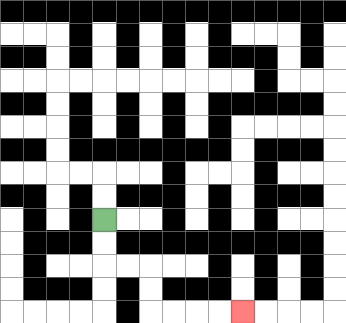{'start': '[4, 9]', 'end': '[10, 13]', 'path_directions': 'D,D,R,R,D,D,R,R,R,R', 'path_coordinates': '[[4, 9], [4, 10], [4, 11], [5, 11], [6, 11], [6, 12], [6, 13], [7, 13], [8, 13], [9, 13], [10, 13]]'}